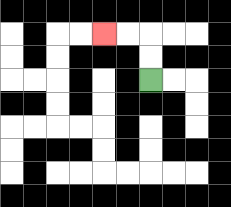{'start': '[6, 3]', 'end': '[4, 1]', 'path_directions': 'U,U,L,L', 'path_coordinates': '[[6, 3], [6, 2], [6, 1], [5, 1], [4, 1]]'}